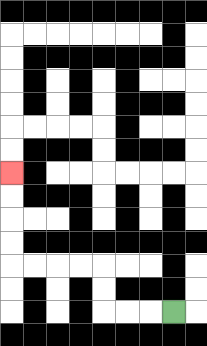{'start': '[7, 13]', 'end': '[0, 7]', 'path_directions': 'L,L,L,U,U,L,L,L,L,U,U,U,U', 'path_coordinates': '[[7, 13], [6, 13], [5, 13], [4, 13], [4, 12], [4, 11], [3, 11], [2, 11], [1, 11], [0, 11], [0, 10], [0, 9], [0, 8], [0, 7]]'}